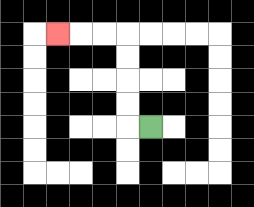{'start': '[6, 5]', 'end': '[2, 1]', 'path_directions': 'L,U,U,U,U,L,L,L', 'path_coordinates': '[[6, 5], [5, 5], [5, 4], [5, 3], [5, 2], [5, 1], [4, 1], [3, 1], [2, 1]]'}